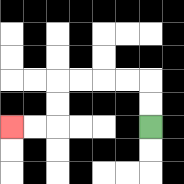{'start': '[6, 5]', 'end': '[0, 5]', 'path_directions': 'U,U,L,L,L,L,D,D,L,L', 'path_coordinates': '[[6, 5], [6, 4], [6, 3], [5, 3], [4, 3], [3, 3], [2, 3], [2, 4], [2, 5], [1, 5], [0, 5]]'}